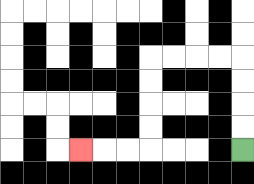{'start': '[10, 6]', 'end': '[3, 6]', 'path_directions': 'U,U,U,U,L,L,L,L,D,D,D,D,L,L,L', 'path_coordinates': '[[10, 6], [10, 5], [10, 4], [10, 3], [10, 2], [9, 2], [8, 2], [7, 2], [6, 2], [6, 3], [6, 4], [6, 5], [6, 6], [5, 6], [4, 6], [3, 6]]'}